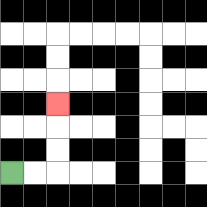{'start': '[0, 7]', 'end': '[2, 4]', 'path_directions': 'R,R,U,U,U', 'path_coordinates': '[[0, 7], [1, 7], [2, 7], [2, 6], [2, 5], [2, 4]]'}